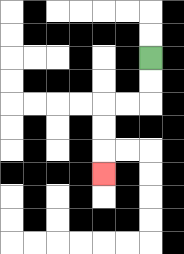{'start': '[6, 2]', 'end': '[4, 7]', 'path_directions': 'D,D,L,L,D,D,D', 'path_coordinates': '[[6, 2], [6, 3], [6, 4], [5, 4], [4, 4], [4, 5], [4, 6], [4, 7]]'}